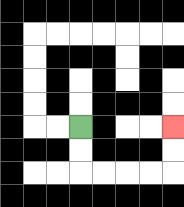{'start': '[3, 5]', 'end': '[7, 5]', 'path_directions': 'D,D,R,R,R,R,U,U', 'path_coordinates': '[[3, 5], [3, 6], [3, 7], [4, 7], [5, 7], [6, 7], [7, 7], [7, 6], [7, 5]]'}